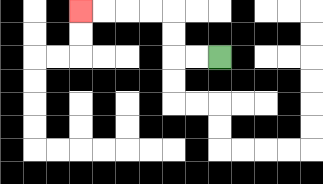{'start': '[9, 2]', 'end': '[3, 0]', 'path_directions': 'L,L,U,U,L,L,L,L', 'path_coordinates': '[[9, 2], [8, 2], [7, 2], [7, 1], [7, 0], [6, 0], [5, 0], [4, 0], [3, 0]]'}